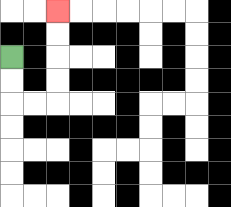{'start': '[0, 2]', 'end': '[2, 0]', 'path_directions': 'D,D,R,R,U,U,U,U', 'path_coordinates': '[[0, 2], [0, 3], [0, 4], [1, 4], [2, 4], [2, 3], [2, 2], [2, 1], [2, 0]]'}